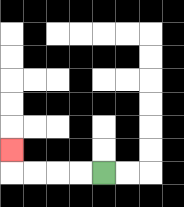{'start': '[4, 7]', 'end': '[0, 6]', 'path_directions': 'L,L,L,L,U', 'path_coordinates': '[[4, 7], [3, 7], [2, 7], [1, 7], [0, 7], [0, 6]]'}